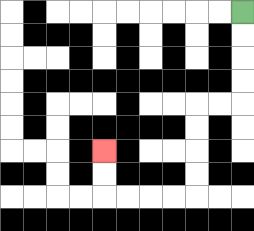{'start': '[10, 0]', 'end': '[4, 6]', 'path_directions': 'D,D,D,D,L,L,D,D,D,D,L,L,L,L,U,U', 'path_coordinates': '[[10, 0], [10, 1], [10, 2], [10, 3], [10, 4], [9, 4], [8, 4], [8, 5], [8, 6], [8, 7], [8, 8], [7, 8], [6, 8], [5, 8], [4, 8], [4, 7], [4, 6]]'}